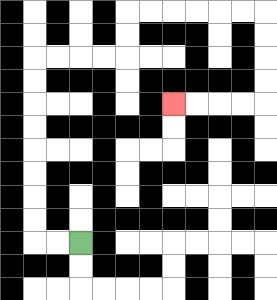{'start': '[3, 10]', 'end': '[7, 4]', 'path_directions': 'L,L,U,U,U,U,U,U,U,U,R,R,R,R,U,U,R,R,R,R,R,R,D,D,D,D,L,L,L,L', 'path_coordinates': '[[3, 10], [2, 10], [1, 10], [1, 9], [1, 8], [1, 7], [1, 6], [1, 5], [1, 4], [1, 3], [1, 2], [2, 2], [3, 2], [4, 2], [5, 2], [5, 1], [5, 0], [6, 0], [7, 0], [8, 0], [9, 0], [10, 0], [11, 0], [11, 1], [11, 2], [11, 3], [11, 4], [10, 4], [9, 4], [8, 4], [7, 4]]'}